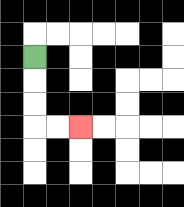{'start': '[1, 2]', 'end': '[3, 5]', 'path_directions': 'D,D,D,R,R', 'path_coordinates': '[[1, 2], [1, 3], [1, 4], [1, 5], [2, 5], [3, 5]]'}